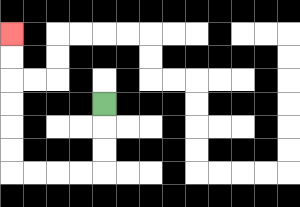{'start': '[4, 4]', 'end': '[0, 1]', 'path_directions': 'D,D,D,L,L,L,L,U,U,U,U,U,U', 'path_coordinates': '[[4, 4], [4, 5], [4, 6], [4, 7], [3, 7], [2, 7], [1, 7], [0, 7], [0, 6], [0, 5], [0, 4], [0, 3], [0, 2], [0, 1]]'}